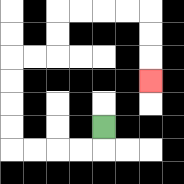{'start': '[4, 5]', 'end': '[6, 3]', 'path_directions': 'D,L,L,L,L,U,U,U,U,R,R,U,U,R,R,R,R,D,D,D', 'path_coordinates': '[[4, 5], [4, 6], [3, 6], [2, 6], [1, 6], [0, 6], [0, 5], [0, 4], [0, 3], [0, 2], [1, 2], [2, 2], [2, 1], [2, 0], [3, 0], [4, 0], [5, 0], [6, 0], [6, 1], [6, 2], [6, 3]]'}